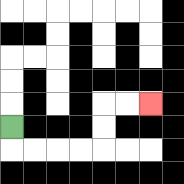{'start': '[0, 5]', 'end': '[6, 4]', 'path_directions': 'D,R,R,R,R,U,U,R,R', 'path_coordinates': '[[0, 5], [0, 6], [1, 6], [2, 6], [3, 6], [4, 6], [4, 5], [4, 4], [5, 4], [6, 4]]'}